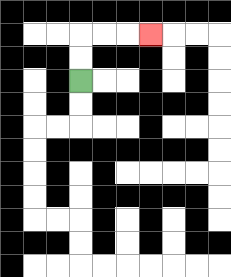{'start': '[3, 3]', 'end': '[6, 1]', 'path_directions': 'U,U,R,R,R', 'path_coordinates': '[[3, 3], [3, 2], [3, 1], [4, 1], [5, 1], [6, 1]]'}